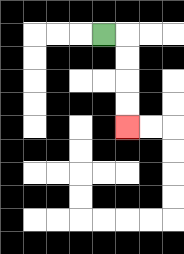{'start': '[4, 1]', 'end': '[5, 5]', 'path_directions': 'R,D,D,D,D', 'path_coordinates': '[[4, 1], [5, 1], [5, 2], [5, 3], [5, 4], [5, 5]]'}